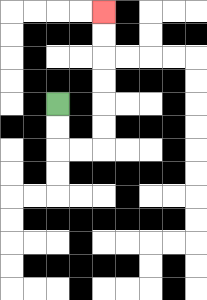{'start': '[2, 4]', 'end': '[4, 0]', 'path_directions': 'D,D,R,R,U,U,U,U,U,U', 'path_coordinates': '[[2, 4], [2, 5], [2, 6], [3, 6], [4, 6], [4, 5], [4, 4], [4, 3], [4, 2], [4, 1], [4, 0]]'}